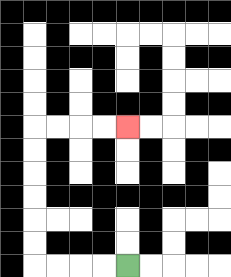{'start': '[5, 11]', 'end': '[5, 5]', 'path_directions': 'L,L,L,L,U,U,U,U,U,U,R,R,R,R', 'path_coordinates': '[[5, 11], [4, 11], [3, 11], [2, 11], [1, 11], [1, 10], [1, 9], [1, 8], [1, 7], [1, 6], [1, 5], [2, 5], [3, 5], [4, 5], [5, 5]]'}